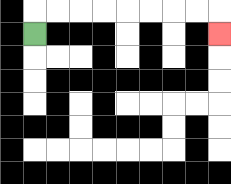{'start': '[1, 1]', 'end': '[9, 1]', 'path_directions': 'U,R,R,R,R,R,R,R,R,D', 'path_coordinates': '[[1, 1], [1, 0], [2, 0], [3, 0], [4, 0], [5, 0], [6, 0], [7, 0], [8, 0], [9, 0], [9, 1]]'}